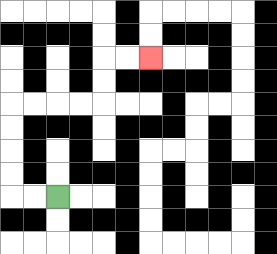{'start': '[2, 8]', 'end': '[6, 2]', 'path_directions': 'L,L,U,U,U,U,R,R,R,R,U,U,R,R', 'path_coordinates': '[[2, 8], [1, 8], [0, 8], [0, 7], [0, 6], [0, 5], [0, 4], [1, 4], [2, 4], [3, 4], [4, 4], [4, 3], [4, 2], [5, 2], [6, 2]]'}